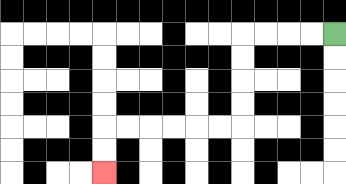{'start': '[14, 1]', 'end': '[4, 7]', 'path_directions': 'L,L,L,L,D,D,D,D,L,L,L,L,L,L,D,D', 'path_coordinates': '[[14, 1], [13, 1], [12, 1], [11, 1], [10, 1], [10, 2], [10, 3], [10, 4], [10, 5], [9, 5], [8, 5], [7, 5], [6, 5], [5, 5], [4, 5], [4, 6], [4, 7]]'}